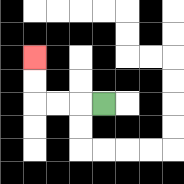{'start': '[4, 4]', 'end': '[1, 2]', 'path_directions': 'L,L,L,U,U', 'path_coordinates': '[[4, 4], [3, 4], [2, 4], [1, 4], [1, 3], [1, 2]]'}